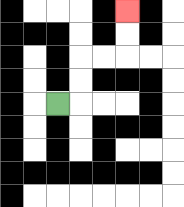{'start': '[2, 4]', 'end': '[5, 0]', 'path_directions': 'R,U,U,R,R,U,U', 'path_coordinates': '[[2, 4], [3, 4], [3, 3], [3, 2], [4, 2], [5, 2], [5, 1], [5, 0]]'}